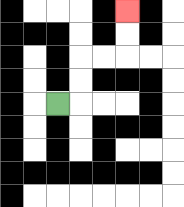{'start': '[2, 4]', 'end': '[5, 0]', 'path_directions': 'R,U,U,R,R,U,U', 'path_coordinates': '[[2, 4], [3, 4], [3, 3], [3, 2], [4, 2], [5, 2], [5, 1], [5, 0]]'}